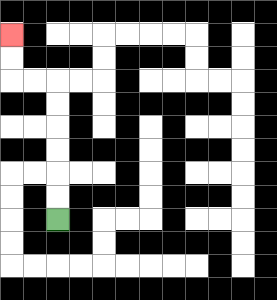{'start': '[2, 9]', 'end': '[0, 1]', 'path_directions': 'U,U,U,U,U,U,L,L,U,U', 'path_coordinates': '[[2, 9], [2, 8], [2, 7], [2, 6], [2, 5], [2, 4], [2, 3], [1, 3], [0, 3], [0, 2], [0, 1]]'}